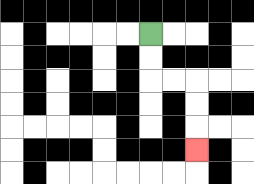{'start': '[6, 1]', 'end': '[8, 6]', 'path_directions': 'D,D,R,R,D,D,D', 'path_coordinates': '[[6, 1], [6, 2], [6, 3], [7, 3], [8, 3], [8, 4], [8, 5], [8, 6]]'}